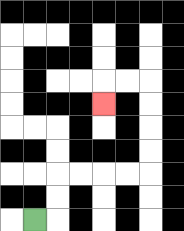{'start': '[1, 9]', 'end': '[4, 4]', 'path_directions': 'R,U,U,R,R,R,R,U,U,U,U,L,L,D', 'path_coordinates': '[[1, 9], [2, 9], [2, 8], [2, 7], [3, 7], [4, 7], [5, 7], [6, 7], [6, 6], [6, 5], [6, 4], [6, 3], [5, 3], [4, 3], [4, 4]]'}